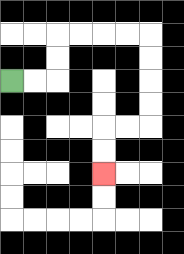{'start': '[0, 3]', 'end': '[4, 7]', 'path_directions': 'R,R,U,U,R,R,R,R,D,D,D,D,L,L,D,D', 'path_coordinates': '[[0, 3], [1, 3], [2, 3], [2, 2], [2, 1], [3, 1], [4, 1], [5, 1], [6, 1], [6, 2], [6, 3], [6, 4], [6, 5], [5, 5], [4, 5], [4, 6], [4, 7]]'}